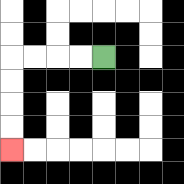{'start': '[4, 2]', 'end': '[0, 6]', 'path_directions': 'L,L,L,L,D,D,D,D', 'path_coordinates': '[[4, 2], [3, 2], [2, 2], [1, 2], [0, 2], [0, 3], [0, 4], [0, 5], [0, 6]]'}